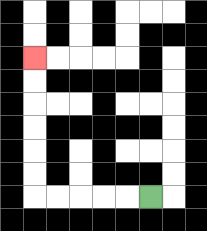{'start': '[6, 8]', 'end': '[1, 2]', 'path_directions': 'L,L,L,L,L,U,U,U,U,U,U', 'path_coordinates': '[[6, 8], [5, 8], [4, 8], [3, 8], [2, 8], [1, 8], [1, 7], [1, 6], [1, 5], [1, 4], [1, 3], [1, 2]]'}